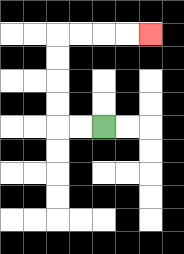{'start': '[4, 5]', 'end': '[6, 1]', 'path_directions': 'L,L,U,U,U,U,R,R,R,R', 'path_coordinates': '[[4, 5], [3, 5], [2, 5], [2, 4], [2, 3], [2, 2], [2, 1], [3, 1], [4, 1], [5, 1], [6, 1]]'}